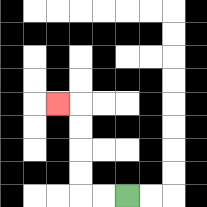{'start': '[5, 8]', 'end': '[2, 4]', 'path_directions': 'L,L,U,U,U,U,L', 'path_coordinates': '[[5, 8], [4, 8], [3, 8], [3, 7], [3, 6], [3, 5], [3, 4], [2, 4]]'}